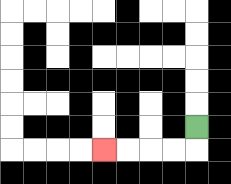{'start': '[8, 5]', 'end': '[4, 6]', 'path_directions': 'D,L,L,L,L', 'path_coordinates': '[[8, 5], [8, 6], [7, 6], [6, 6], [5, 6], [4, 6]]'}